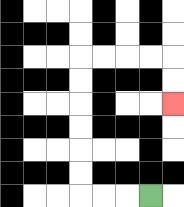{'start': '[6, 8]', 'end': '[7, 4]', 'path_directions': 'L,L,L,U,U,U,U,U,U,R,R,R,R,D,D', 'path_coordinates': '[[6, 8], [5, 8], [4, 8], [3, 8], [3, 7], [3, 6], [3, 5], [3, 4], [3, 3], [3, 2], [4, 2], [5, 2], [6, 2], [7, 2], [7, 3], [7, 4]]'}